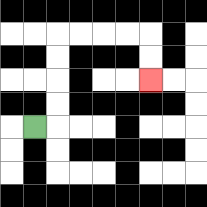{'start': '[1, 5]', 'end': '[6, 3]', 'path_directions': 'R,U,U,U,U,R,R,R,R,D,D', 'path_coordinates': '[[1, 5], [2, 5], [2, 4], [2, 3], [2, 2], [2, 1], [3, 1], [4, 1], [5, 1], [6, 1], [6, 2], [6, 3]]'}